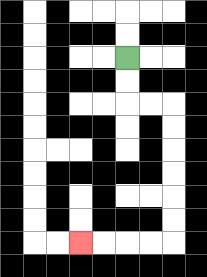{'start': '[5, 2]', 'end': '[3, 10]', 'path_directions': 'D,D,R,R,D,D,D,D,D,D,L,L,L,L', 'path_coordinates': '[[5, 2], [5, 3], [5, 4], [6, 4], [7, 4], [7, 5], [7, 6], [7, 7], [7, 8], [7, 9], [7, 10], [6, 10], [5, 10], [4, 10], [3, 10]]'}